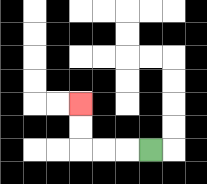{'start': '[6, 6]', 'end': '[3, 4]', 'path_directions': 'L,L,L,U,U', 'path_coordinates': '[[6, 6], [5, 6], [4, 6], [3, 6], [3, 5], [3, 4]]'}